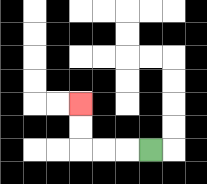{'start': '[6, 6]', 'end': '[3, 4]', 'path_directions': 'L,L,L,U,U', 'path_coordinates': '[[6, 6], [5, 6], [4, 6], [3, 6], [3, 5], [3, 4]]'}